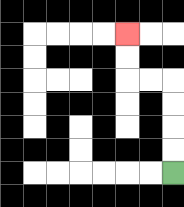{'start': '[7, 7]', 'end': '[5, 1]', 'path_directions': 'U,U,U,U,L,L,U,U', 'path_coordinates': '[[7, 7], [7, 6], [7, 5], [7, 4], [7, 3], [6, 3], [5, 3], [5, 2], [5, 1]]'}